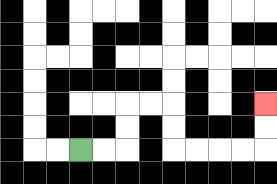{'start': '[3, 6]', 'end': '[11, 4]', 'path_directions': 'R,R,U,U,R,R,D,D,R,R,R,R,U,U', 'path_coordinates': '[[3, 6], [4, 6], [5, 6], [5, 5], [5, 4], [6, 4], [7, 4], [7, 5], [7, 6], [8, 6], [9, 6], [10, 6], [11, 6], [11, 5], [11, 4]]'}